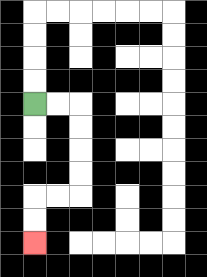{'start': '[1, 4]', 'end': '[1, 10]', 'path_directions': 'R,R,D,D,D,D,L,L,D,D', 'path_coordinates': '[[1, 4], [2, 4], [3, 4], [3, 5], [3, 6], [3, 7], [3, 8], [2, 8], [1, 8], [1, 9], [1, 10]]'}